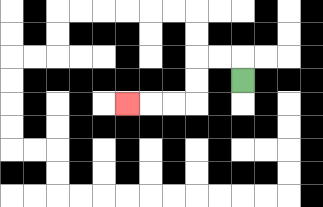{'start': '[10, 3]', 'end': '[5, 4]', 'path_directions': 'U,L,L,D,D,L,L,L', 'path_coordinates': '[[10, 3], [10, 2], [9, 2], [8, 2], [8, 3], [8, 4], [7, 4], [6, 4], [5, 4]]'}